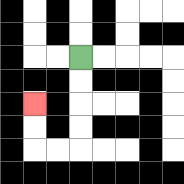{'start': '[3, 2]', 'end': '[1, 4]', 'path_directions': 'D,D,D,D,L,L,U,U', 'path_coordinates': '[[3, 2], [3, 3], [3, 4], [3, 5], [3, 6], [2, 6], [1, 6], [1, 5], [1, 4]]'}